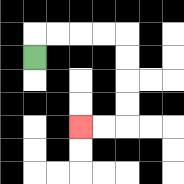{'start': '[1, 2]', 'end': '[3, 5]', 'path_directions': 'U,R,R,R,R,D,D,D,D,L,L', 'path_coordinates': '[[1, 2], [1, 1], [2, 1], [3, 1], [4, 1], [5, 1], [5, 2], [5, 3], [5, 4], [5, 5], [4, 5], [3, 5]]'}